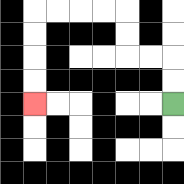{'start': '[7, 4]', 'end': '[1, 4]', 'path_directions': 'U,U,L,L,U,U,L,L,L,L,D,D,D,D', 'path_coordinates': '[[7, 4], [7, 3], [7, 2], [6, 2], [5, 2], [5, 1], [5, 0], [4, 0], [3, 0], [2, 0], [1, 0], [1, 1], [1, 2], [1, 3], [1, 4]]'}